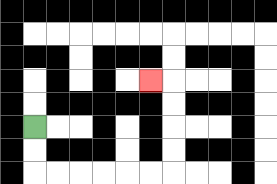{'start': '[1, 5]', 'end': '[6, 3]', 'path_directions': 'D,D,R,R,R,R,R,R,U,U,U,U,L', 'path_coordinates': '[[1, 5], [1, 6], [1, 7], [2, 7], [3, 7], [4, 7], [5, 7], [6, 7], [7, 7], [7, 6], [7, 5], [7, 4], [7, 3], [6, 3]]'}